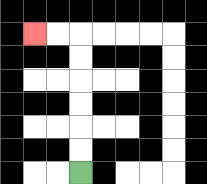{'start': '[3, 7]', 'end': '[1, 1]', 'path_directions': 'U,U,U,U,U,U,L,L', 'path_coordinates': '[[3, 7], [3, 6], [3, 5], [3, 4], [3, 3], [3, 2], [3, 1], [2, 1], [1, 1]]'}